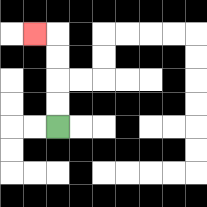{'start': '[2, 5]', 'end': '[1, 1]', 'path_directions': 'U,U,U,U,L', 'path_coordinates': '[[2, 5], [2, 4], [2, 3], [2, 2], [2, 1], [1, 1]]'}